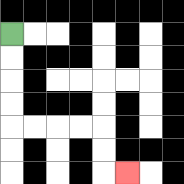{'start': '[0, 1]', 'end': '[5, 7]', 'path_directions': 'D,D,D,D,R,R,R,R,D,D,R', 'path_coordinates': '[[0, 1], [0, 2], [0, 3], [0, 4], [0, 5], [1, 5], [2, 5], [3, 5], [4, 5], [4, 6], [4, 7], [5, 7]]'}